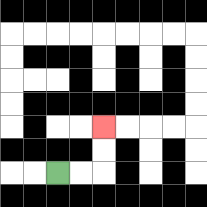{'start': '[2, 7]', 'end': '[4, 5]', 'path_directions': 'R,R,U,U', 'path_coordinates': '[[2, 7], [3, 7], [4, 7], [4, 6], [4, 5]]'}